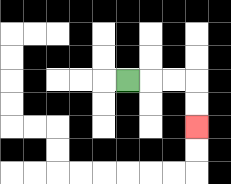{'start': '[5, 3]', 'end': '[8, 5]', 'path_directions': 'R,R,R,D,D', 'path_coordinates': '[[5, 3], [6, 3], [7, 3], [8, 3], [8, 4], [8, 5]]'}